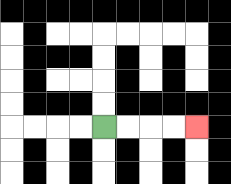{'start': '[4, 5]', 'end': '[8, 5]', 'path_directions': 'R,R,R,R', 'path_coordinates': '[[4, 5], [5, 5], [6, 5], [7, 5], [8, 5]]'}